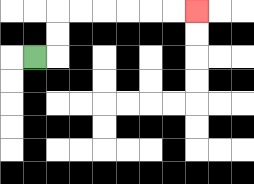{'start': '[1, 2]', 'end': '[8, 0]', 'path_directions': 'R,U,U,R,R,R,R,R,R', 'path_coordinates': '[[1, 2], [2, 2], [2, 1], [2, 0], [3, 0], [4, 0], [5, 0], [6, 0], [7, 0], [8, 0]]'}